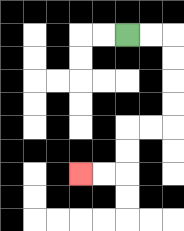{'start': '[5, 1]', 'end': '[3, 7]', 'path_directions': 'R,R,D,D,D,D,L,L,D,D,L,L', 'path_coordinates': '[[5, 1], [6, 1], [7, 1], [7, 2], [7, 3], [7, 4], [7, 5], [6, 5], [5, 5], [5, 6], [5, 7], [4, 7], [3, 7]]'}